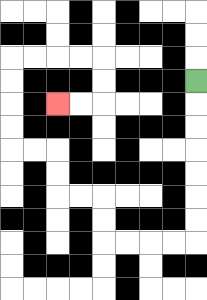{'start': '[8, 3]', 'end': '[2, 4]', 'path_directions': 'D,D,D,D,D,D,D,L,L,L,L,U,U,L,L,U,U,L,L,U,U,U,U,R,R,R,R,D,D,L,L', 'path_coordinates': '[[8, 3], [8, 4], [8, 5], [8, 6], [8, 7], [8, 8], [8, 9], [8, 10], [7, 10], [6, 10], [5, 10], [4, 10], [4, 9], [4, 8], [3, 8], [2, 8], [2, 7], [2, 6], [1, 6], [0, 6], [0, 5], [0, 4], [0, 3], [0, 2], [1, 2], [2, 2], [3, 2], [4, 2], [4, 3], [4, 4], [3, 4], [2, 4]]'}